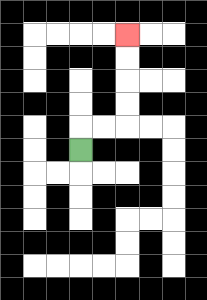{'start': '[3, 6]', 'end': '[5, 1]', 'path_directions': 'U,R,R,U,U,U,U', 'path_coordinates': '[[3, 6], [3, 5], [4, 5], [5, 5], [5, 4], [5, 3], [5, 2], [5, 1]]'}